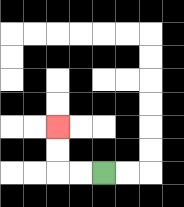{'start': '[4, 7]', 'end': '[2, 5]', 'path_directions': 'L,L,U,U', 'path_coordinates': '[[4, 7], [3, 7], [2, 7], [2, 6], [2, 5]]'}